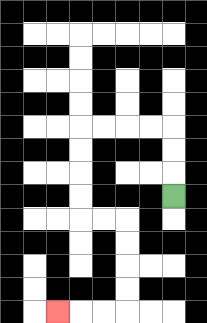{'start': '[7, 8]', 'end': '[2, 13]', 'path_directions': 'U,U,U,L,L,L,L,D,D,D,D,R,R,D,D,D,D,L,L,L', 'path_coordinates': '[[7, 8], [7, 7], [7, 6], [7, 5], [6, 5], [5, 5], [4, 5], [3, 5], [3, 6], [3, 7], [3, 8], [3, 9], [4, 9], [5, 9], [5, 10], [5, 11], [5, 12], [5, 13], [4, 13], [3, 13], [2, 13]]'}